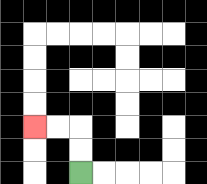{'start': '[3, 7]', 'end': '[1, 5]', 'path_directions': 'U,U,L,L', 'path_coordinates': '[[3, 7], [3, 6], [3, 5], [2, 5], [1, 5]]'}